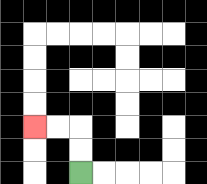{'start': '[3, 7]', 'end': '[1, 5]', 'path_directions': 'U,U,L,L', 'path_coordinates': '[[3, 7], [3, 6], [3, 5], [2, 5], [1, 5]]'}